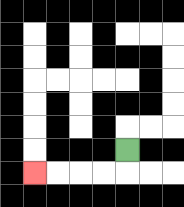{'start': '[5, 6]', 'end': '[1, 7]', 'path_directions': 'D,L,L,L,L', 'path_coordinates': '[[5, 6], [5, 7], [4, 7], [3, 7], [2, 7], [1, 7]]'}